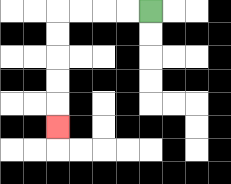{'start': '[6, 0]', 'end': '[2, 5]', 'path_directions': 'L,L,L,L,D,D,D,D,D', 'path_coordinates': '[[6, 0], [5, 0], [4, 0], [3, 0], [2, 0], [2, 1], [2, 2], [2, 3], [2, 4], [2, 5]]'}